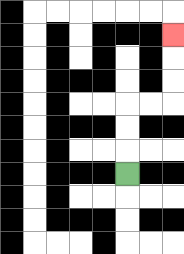{'start': '[5, 7]', 'end': '[7, 1]', 'path_directions': 'U,U,U,R,R,U,U,U', 'path_coordinates': '[[5, 7], [5, 6], [5, 5], [5, 4], [6, 4], [7, 4], [7, 3], [7, 2], [7, 1]]'}